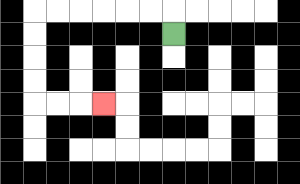{'start': '[7, 1]', 'end': '[4, 4]', 'path_directions': 'U,L,L,L,L,L,L,D,D,D,D,R,R,R', 'path_coordinates': '[[7, 1], [7, 0], [6, 0], [5, 0], [4, 0], [3, 0], [2, 0], [1, 0], [1, 1], [1, 2], [1, 3], [1, 4], [2, 4], [3, 4], [4, 4]]'}